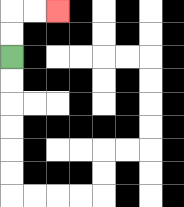{'start': '[0, 2]', 'end': '[2, 0]', 'path_directions': 'U,U,R,R', 'path_coordinates': '[[0, 2], [0, 1], [0, 0], [1, 0], [2, 0]]'}